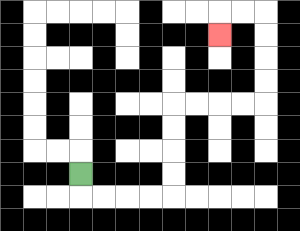{'start': '[3, 7]', 'end': '[9, 1]', 'path_directions': 'D,R,R,R,R,U,U,U,U,R,R,R,R,U,U,U,U,L,L,D', 'path_coordinates': '[[3, 7], [3, 8], [4, 8], [5, 8], [6, 8], [7, 8], [7, 7], [7, 6], [7, 5], [7, 4], [8, 4], [9, 4], [10, 4], [11, 4], [11, 3], [11, 2], [11, 1], [11, 0], [10, 0], [9, 0], [9, 1]]'}